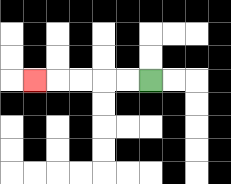{'start': '[6, 3]', 'end': '[1, 3]', 'path_directions': 'L,L,L,L,L', 'path_coordinates': '[[6, 3], [5, 3], [4, 3], [3, 3], [2, 3], [1, 3]]'}